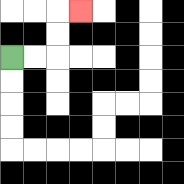{'start': '[0, 2]', 'end': '[3, 0]', 'path_directions': 'R,R,U,U,R', 'path_coordinates': '[[0, 2], [1, 2], [2, 2], [2, 1], [2, 0], [3, 0]]'}